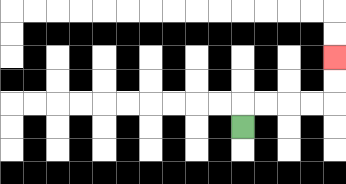{'start': '[10, 5]', 'end': '[14, 2]', 'path_directions': 'U,R,R,R,R,U,U', 'path_coordinates': '[[10, 5], [10, 4], [11, 4], [12, 4], [13, 4], [14, 4], [14, 3], [14, 2]]'}